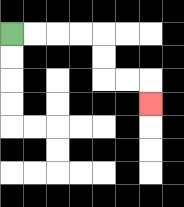{'start': '[0, 1]', 'end': '[6, 4]', 'path_directions': 'R,R,R,R,D,D,R,R,D', 'path_coordinates': '[[0, 1], [1, 1], [2, 1], [3, 1], [4, 1], [4, 2], [4, 3], [5, 3], [6, 3], [6, 4]]'}